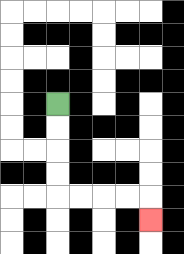{'start': '[2, 4]', 'end': '[6, 9]', 'path_directions': 'D,D,D,D,R,R,R,R,D', 'path_coordinates': '[[2, 4], [2, 5], [2, 6], [2, 7], [2, 8], [3, 8], [4, 8], [5, 8], [6, 8], [6, 9]]'}